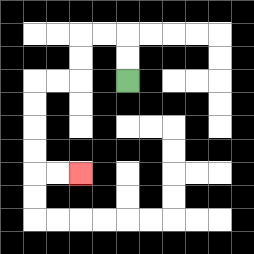{'start': '[5, 3]', 'end': '[3, 7]', 'path_directions': 'U,U,L,L,D,D,L,L,D,D,D,D,R,R', 'path_coordinates': '[[5, 3], [5, 2], [5, 1], [4, 1], [3, 1], [3, 2], [3, 3], [2, 3], [1, 3], [1, 4], [1, 5], [1, 6], [1, 7], [2, 7], [3, 7]]'}